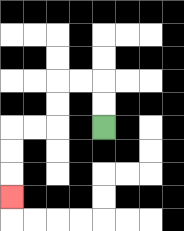{'start': '[4, 5]', 'end': '[0, 8]', 'path_directions': 'U,U,L,L,D,D,L,L,D,D,D', 'path_coordinates': '[[4, 5], [4, 4], [4, 3], [3, 3], [2, 3], [2, 4], [2, 5], [1, 5], [0, 5], [0, 6], [0, 7], [0, 8]]'}